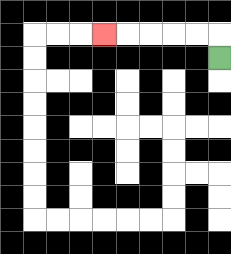{'start': '[9, 2]', 'end': '[4, 1]', 'path_directions': 'U,L,L,L,L,L', 'path_coordinates': '[[9, 2], [9, 1], [8, 1], [7, 1], [6, 1], [5, 1], [4, 1]]'}